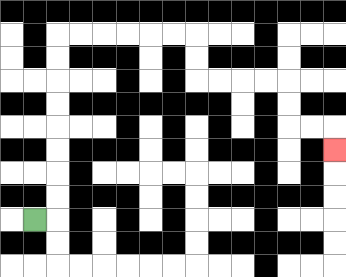{'start': '[1, 9]', 'end': '[14, 6]', 'path_directions': 'R,U,U,U,U,U,U,U,U,R,R,R,R,R,R,D,D,R,R,R,R,D,D,R,R,D', 'path_coordinates': '[[1, 9], [2, 9], [2, 8], [2, 7], [2, 6], [2, 5], [2, 4], [2, 3], [2, 2], [2, 1], [3, 1], [4, 1], [5, 1], [6, 1], [7, 1], [8, 1], [8, 2], [8, 3], [9, 3], [10, 3], [11, 3], [12, 3], [12, 4], [12, 5], [13, 5], [14, 5], [14, 6]]'}